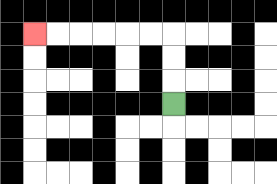{'start': '[7, 4]', 'end': '[1, 1]', 'path_directions': 'U,U,U,L,L,L,L,L,L', 'path_coordinates': '[[7, 4], [7, 3], [7, 2], [7, 1], [6, 1], [5, 1], [4, 1], [3, 1], [2, 1], [1, 1]]'}